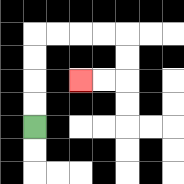{'start': '[1, 5]', 'end': '[3, 3]', 'path_directions': 'U,U,U,U,R,R,R,R,D,D,L,L', 'path_coordinates': '[[1, 5], [1, 4], [1, 3], [1, 2], [1, 1], [2, 1], [3, 1], [4, 1], [5, 1], [5, 2], [5, 3], [4, 3], [3, 3]]'}